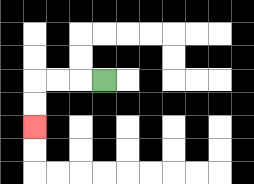{'start': '[4, 3]', 'end': '[1, 5]', 'path_directions': 'L,L,L,D,D', 'path_coordinates': '[[4, 3], [3, 3], [2, 3], [1, 3], [1, 4], [1, 5]]'}